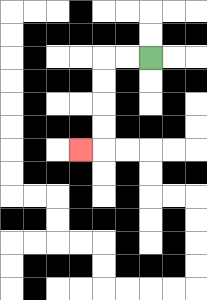{'start': '[6, 2]', 'end': '[3, 6]', 'path_directions': 'L,L,D,D,D,D,L', 'path_coordinates': '[[6, 2], [5, 2], [4, 2], [4, 3], [4, 4], [4, 5], [4, 6], [3, 6]]'}